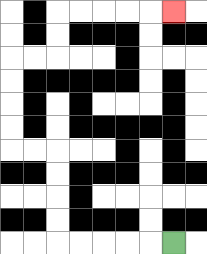{'start': '[7, 10]', 'end': '[7, 0]', 'path_directions': 'L,L,L,L,L,U,U,U,U,L,L,U,U,U,U,R,R,U,U,R,R,R,R,R', 'path_coordinates': '[[7, 10], [6, 10], [5, 10], [4, 10], [3, 10], [2, 10], [2, 9], [2, 8], [2, 7], [2, 6], [1, 6], [0, 6], [0, 5], [0, 4], [0, 3], [0, 2], [1, 2], [2, 2], [2, 1], [2, 0], [3, 0], [4, 0], [5, 0], [6, 0], [7, 0]]'}